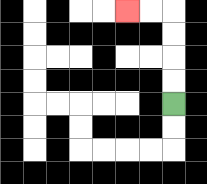{'start': '[7, 4]', 'end': '[5, 0]', 'path_directions': 'U,U,U,U,L,L', 'path_coordinates': '[[7, 4], [7, 3], [7, 2], [7, 1], [7, 0], [6, 0], [5, 0]]'}